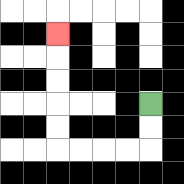{'start': '[6, 4]', 'end': '[2, 1]', 'path_directions': 'D,D,L,L,L,L,U,U,U,U,U', 'path_coordinates': '[[6, 4], [6, 5], [6, 6], [5, 6], [4, 6], [3, 6], [2, 6], [2, 5], [2, 4], [2, 3], [2, 2], [2, 1]]'}